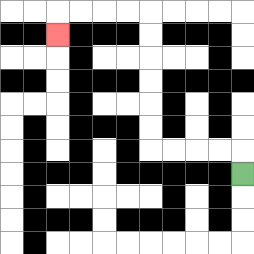{'start': '[10, 7]', 'end': '[2, 1]', 'path_directions': 'U,L,L,L,L,U,U,U,U,U,U,L,L,L,L,D', 'path_coordinates': '[[10, 7], [10, 6], [9, 6], [8, 6], [7, 6], [6, 6], [6, 5], [6, 4], [6, 3], [6, 2], [6, 1], [6, 0], [5, 0], [4, 0], [3, 0], [2, 0], [2, 1]]'}